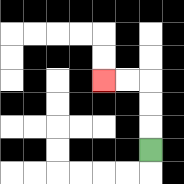{'start': '[6, 6]', 'end': '[4, 3]', 'path_directions': 'U,U,U,L,L', 'path_coordinates': '[[6, 6], [6, 5], [6, 4], [6, 3], [5, 3], [4, 3]]'}